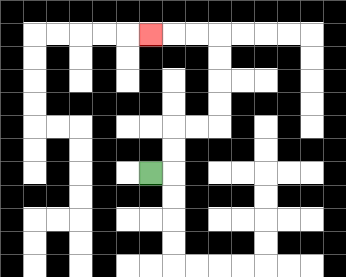{'start': '[6, 7]', 'end': '[6, 1]', 'path_directions': 'R,U,U,R,R,U,U,U,U,L,L,L', 'path_coordinates': '[[6, 7], [7, 7], [7, 6], [7, 5], [8, 5], [9, 5], [9, 4], [9, 3], [9, 2], [9, 1], [8, 1], [7, 1], [6, 1]]'}